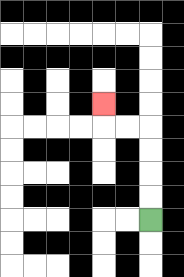{'start': '[6, 9]', 'end': '[4, 4]', 'path_directions': 'U,U,U,U,L,L,U', 'path_coordinates': '[[6, 9], [6, 8], [6, 7], [6, 6], [6, 5], [5, 5], [4, 5], [4, 4]]'}